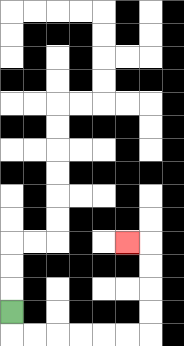{'start': '[0, 13]', 'end': '[5, 10]', 'path_directions': 'D,R,R,R,R,R,R,U,U,U,U,L', 'path_coordinates': '[[0, 13], [0, 14], [1, 14], [2, 14], [3, 14], [4, 14], [5, 14], [6, 14], [6, 13], [6, 12], [6, 11], [6, 10], [5, 10]]'}